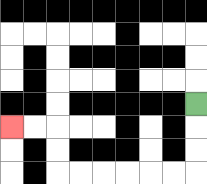{'start': '[8, 4]', 'end': '[0, 5]', 'path_directions': 'D,D,D,L,L,L,L,L,L,U,U,L,L', 'path_coordinates': '[[8, 4], [8, 5], [8, 6], [8, 7], [7, 7], [6, 7], [5, 7], [4, 7], [3, 7], [2, 7], [2, 6], [2, 5], [1, 5], [0, 5]]'}